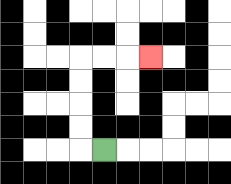{'start': '[4, 6]', 'end': '[6, 2]', 'path_directions': 'L,U,U,U,U,R,R,R', 'path_coordinates': '[[4, 6], [3, 6], [3, 5], [3, 4], [3, 3], [3, 2], [4, 2], [5, 2], [6, 2]]'}